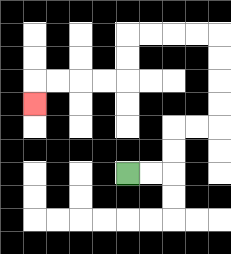{'start': '[5, 7]', 'end': '[1, 4]', 'path_directions': 'R,R,U,U,R,R,U,U,U,U,L,L,L,L,D,D,L,L,L,L,D', 'path_coordinates': '[[5, 7], [6, 7], [7, 7], [7, 6], [7, 5], [8, 5], [9, 5], [9, 4], [9, 3], [9, 2], [9, 1], [8, 1], [7, 1], [6, 1], [5, 1], [5, 2], [5, 3], [4, 3], [3, 3], [2, 3], [1, 3], [1, 4]]'}